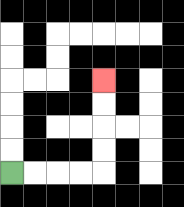{'start': '[0, 7]', 'end': '[4, 3]', 'path_directions': 'R,R,R,R,U,U,U,U', 'path_coordinates': '[[0, 7], [1, 7], [2, 7], [3, 7], [4, 7], [4, 6], [4, 5], [4, 4], [4, 3]]'}